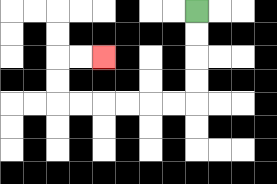{'start': '[8, 0]', 'end': '[4, 2]', 'path_directions': 'D,D,D,D,L,L,L,L,L,L,U,U,R,R', 'path_coordinates': '[[8, 0], [8, 1], [8, 2], [8, 3], [8, 4], [7, 4], [6, 4], [5, 4], [4, 4], [3, 4], [2, 4], [2, 3], [2, 2], [3, 2], [4, 2]]'}